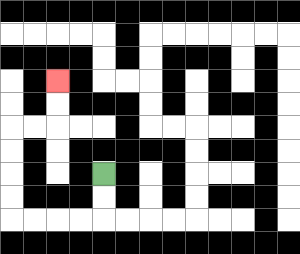{'start': '[4, 7]', 'end': '[2, 3]', 'path_directions': 'D,D,L,L,L,L,U,U,U,U,R,R,U,U', 'path_coordinates': '[[4, 7], [4, 8], [4, 9], [3, 9], [2, 9], [1, 9], [0, 9], [0, 8], [0, 7], [0, 6], [0, 5], [1, 5], [2, 5], [2, 4], [2, 3]]'}